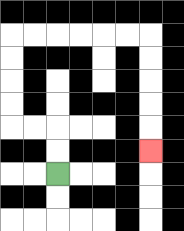{'start': '[2, 7]', 'end': '[6, 6]', 'path_directions': 'U,U,L,L,U,U,U,U,R,R,R,R,R,R,D,D,D,D,D', 'path_coordinates': '[[2, 7], [2, 6], [2, 5], [1, 5], [0, 5], [0, 4], [0, 3], [0, 2], [0, 1], [1, 1], [2, 1], [3, 1], [4, 1], [5, 1], [6, 1], [6, 2], [6, 3], [6, 4], [6, 5], [6, 6]]'}